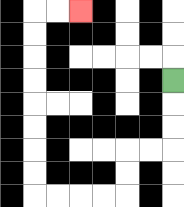{'start': '[7, 3]', 'end': '[3, 0]', 'path_directions': 'D,D,D,L,L,D,D,L,L,L,L,U,U,U,U,U,U,U,U,R,R', 'path_coordinates': '[[7, 3], [7, 4], [7, 5], [7, 6], [6, 6], [5, 6], [5, 7], [5, 8], [4, 8], [3, 8], [2, 8], [1, 8], [1, 7], [1, 6], [1, 5], [1, 4], [1, 3], [1, 2], [1, 1], [1, 0], [2, 0], [3, 0]]'}